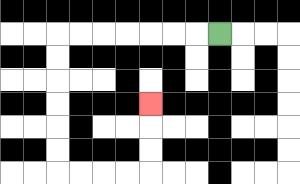{'start': '[9, 1]', 'end': '[6, 4]', 'path_directions': 'L,L,L,L,L,L,L,D,D,D,D,D,D,R,R,R,R,U,U,U', 'path_coordinates': '[[9, 1], [8, 1], [7, 1], [6, 1], [5, 1], [4, 1], [3, 1], [2, 1], [2, 2], [2, 3], [2, 4], [2, 5], [2, 6], [2, 7], [3, 7], [4, 7], [5, 7], [6, 7], [6, 6], [6, 5], [6, 4]]'}